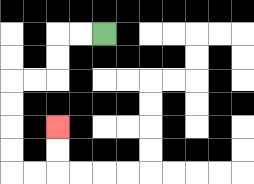{'start': '[4, 1]', 'end': '[2, 5]', 'path_directions': 'L,L,D,D,L,L,D,D,D,D,R,R,U,U', 'path_coordinates': '[[4, 1], [3, 1], [2, 1], [2, 2], [2, 3], [1, 3], [0, 3], [0, 4], [0, 5], [0, 6], [0, 7], [1, 7], [2, 7], [2, 6], [2, 5]]'}